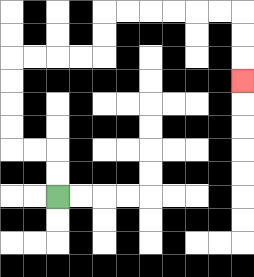{'start': '[2, 8]', 'end': '[10, 3]', 'path_directions': 'U,U,L,L,U,U,U,U,R,R,R,R,U,U,R,R,R,R,R,R,D,D,D', 'path_coordinates': '[[2, 8], [2, 7], [2, 6], [1, 6], [0, 6], [0, 5], [0, 4], [0, 3], [0, 2], [1, 2], [2, 2], [3, 2], [4, 2], [4, 1], [4, 0], [5, 0], [6, 0], [7, 0], [8, 0], [9, 0], [10, 0], [10, 1], [10, 2], [10, 3]]'}